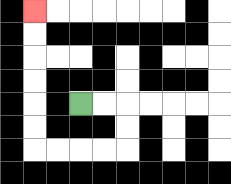{'start': '[3, 4]', 'end': '[1, 0]', 'path_directions': 'R,R,D,D,L,L,L,L,U,U,U,U,U,U', 'path_coordinates': '[[3, 4], [4, 4], [5, 4], [5, 5], [5, 6], [4, 6], [3, 6], [2, 6], [1, 6], [1, 5], [1, 4], [1, 3], [1, 2], [1, 1], [1, 0]]'}